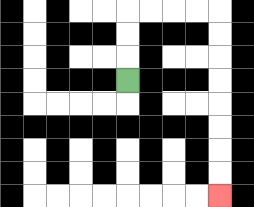{'start': '[5, 3]', 'end': '[9, 8]', 'path_directions': 'U,U,U,R,R,R,R,D,D,D,D,D,D,D,D', 'path_coordinates': '[[5, 3], [5, 2], [5, 1], [5, 0], [6, 0], [7, 0], [8, 0], [9, 0], [9, 1], [9, 2], [9, 3], [9, 4], [9, 5], [9, 6], [9, 7], [9, 8]]'}